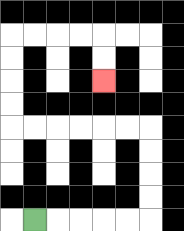{'start': '[1, 9]', 'end': '[4, 3]', 'path_directions': 'R,R,R,R,R,U,U,U,U,L,L,L,L,L,L,U,U,U,U,R,R,R,R,D,D', 'path_coordinates': '[[1, 9], [2, 9], [3, 9], [4, 9], [5, 9], [6, 9], [6, 8], [6, 7], [6, 6], [6, 5], [5, 5], [4, 5], [3, 5], [2, 5], [1, 5], [0, 5], [0, 4], [0, 3], [0, 2], [0, 1], [1, 1], [2, 1], [3, 1], [4, 1], [4, 2], [4, 3]]'}